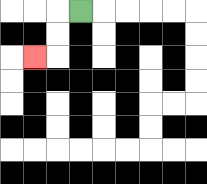{'start': '[3, 0]', 'end': '[1, 2]', 'path_directions': 'L,D,D,L', 'path_coordinates': '[[3, 0], [2, 0], [2, 1], [2, 2], [1, 2]]'}